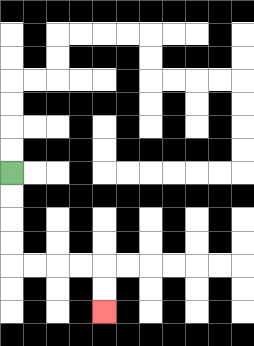{'start': '[0, 7]', 'end': '[4, 13]', 'path_directions': 'D,D,D,D,R,R,R,R,D,D', 'path_coordinates': '[[0, 7], [0, 8], [0, 9], [0, 10], [0, 11], [1, 11], [2, 11], [3, 11], [4, 11], [4, 12], [4, 13]]'}